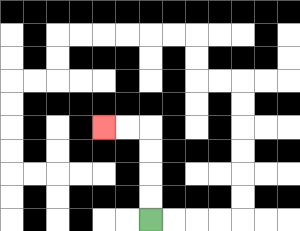{'start': '[6, 9]', 'end': '[4, 5]', 'path_directions': 'U,U,U,U,L,L', 'path_coordinates': '[[6, 9], [6, 8], [6, 7], [6, 6], [6, 5], [5, 5], [4, 5]]'}